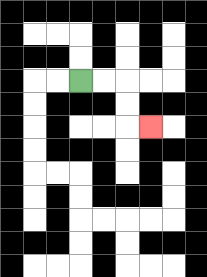{'start': '[3, 3]', 'end': '[6, 5]', 'path_directions': 'R,R,D,D,R', 'path_coordinates': '[[3, 3], [4, 3], [5, 3], [5, 4], [5, 5], [6, 5]]'}